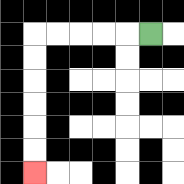{'start': '[6, 1]', 'end': '[1, 7]', 'path_directions': 'L,L,L,L,L,D,D,D,D,D,D', 'path_coordinates': '[[6, 1], [5, 1], [4, 1], [3, 1], [2, 1], [1, 1], [1, 2], [1, 3], [1, 4], [1, 5], [1, 6], [1, 7]]'}